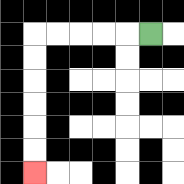{'start': '[6, 1]', 'end': '[1, 7]', 'path_directions': 'L,L,L,L,L,D,D,D,D,D,D', 'path_coordinates': '[[6, 1], [5, 1], [4, 1], [3, 1], [2, 1], [1, 1], [1, 2], [1, 3], [1, 4], [1, 5], [1, 6], [1, 7]]'}